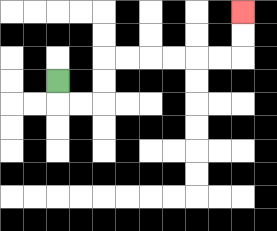{'start': '[2, 3]', 'end': '[10, 0]', 'path_directions': 'D,R,R,U,U,R,R,R,R,R,R,U,U', 'path_coordinates': '[[2, 3], [2, 4], [3, 4], [4, 4], [4, 3], [4, 2], [5, 2], [6, 2], [7, 2], [8, 2], [9, 2], [10, 2], [10, 1], [10, 0]]'}